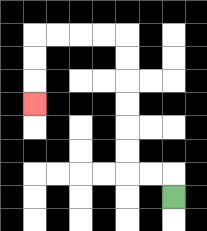{'start': '[7, 8]', 'end': '[1, 4]', 'path_directions': 'U,L,L,U,U,U,U,U,U,L,L,L,L,D,D,D', 'path_coordinates': '[[7, 8], [7, 7], [6, 7], [5, 7], [5, 6], [5, 5], [5, 4], [5, 3], [5, 2], [5, 1], [4, 1], [3, 1], [2, 1], [1, 1], [1, 2], [1, 3], [1, 4]]'}